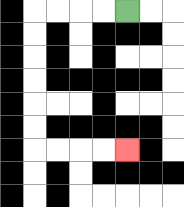{'start': '[5, 0]', 'end': '[5, 6]', 'path_directions': 'L,L,L,L,D,D,D,D,D,D,R,R,R,R', 'path_coordinates': '[[5, 0], [4, 0], [3, 0], [2, 0], [1, 0], [1, 1], [1, 2], [1, 3], [1, 4], [1, 5], [1, 6], [2, 6], [3, 6], [4, 6], [5, 6]]'}